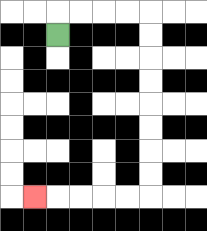{'start': '[2, 1]', 'end': '[1, 8]', 'path_directions': 'U,R,R,R,R,D,D,D,D,D,D,D,D,L,L,L,L,L', 'path_coordinates': '[[2, 1], [2, 0], [3, 0], [4, 0], [5, 0], [6, 0], [6, 1], [6, 2], [6, 3], [6, 4], [6, 5], [6, 6], [6, 7], [6, 8], [5, 8], [4, 8], [3, 8], [2, 8], [1, 8]]'}